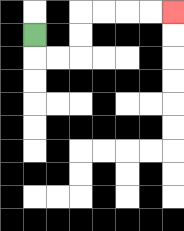{'start': '[1, 1]', 'end': '[7, 0]', 'path_directions': 'D,R,R,U,U,R,R,R,R', 'path_coordinates': '[[1, 1], [1, 2], [2, 2], [3, 2], [3, 1], [3, 0], [4, 0], [5, 0], [6, 0], [7, 0]]'}